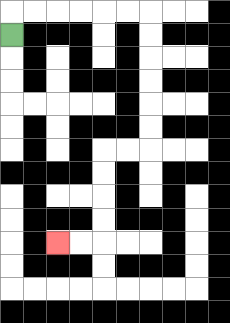{'start': '[0, 1]', 'end': '[2, 10]', 'path_directions': 'U,R,R,R,R,R,R,D,D,D,D,D,D,L,L,D,D,D,D,L,L', 'path_coordinates': '[[0, 1], [0, 0], [1, 0], [2, 0], [3, 0], [4, 0], [5, 0], [6, 0], [6, 1], [6, 2], [6, 3], [6, 4], [6, 5], [6, 6], [5, 6], [4, 6], [4, 7], [4, 8], [4, 9], [4, 10], [3, 10], [2, 10]]'}